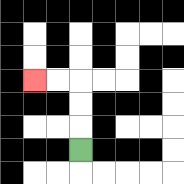{'start': '[3, 6]', 'end': '[1, 3]', 'path_directions': 'U,U,U,L,L', 'path_coordinates': '[[3, 6], [3, 5], [3, 4], [3, 3], [2, 3], [1, 3]]'}